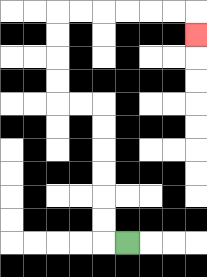{'start': '[5, 10]', 'end': '[8, 1]', 'path_directions': 'L,U,U,U,U,U,U,L,L,U,U,U,U,R,R,R,R,R,R,D', 'path_coordinates': '[[5, 10], [4, 10], [4, 9], [4, 8], [4, 7], [4, 6], [4, 5], [4, 4], [3, 4], [2, 4], [2, 3], [2, 2], [2, 1], [2, 0], [3, 0], [4, 0], [5, 0], [6, 0], [7, 0], [8, 0], [8, 1]]'}